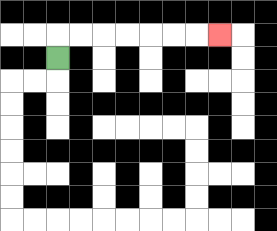{'start': '[2, 2]', 'end': '[9, 1]', 'path_directions': 'U,R,R,R,R,R,R,R', 'path_coordinates': '[[2, 2], [2, 1], [3, 1], [4, 1], [5, 1], [6, 1], [7, 1], [8, 1], [9, 1]]'}